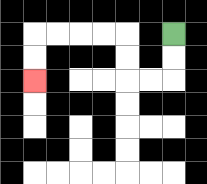{'start': '[7, 1]', 'end': '[1, 3]', 'path_directions': 'D,D,L,L,U,U,L,L,L,L,D,D', 'path_coordinates': '[[7, 1], [7, 2], [7, 3], [6, 3], [5, 3], [5, 2], [5, 1], [4, 1], [3, 1], [2, 1], [1, 1], [1, 2], [1, 3]]'}